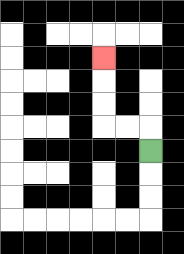{'start': '[6, 6]', 'end': '[4, 2]', 'path_directions': 'U,L,L,U,U,U', 'path_coordinates': '[[6, 6], [6, 5], [5, 5], [4, 5], [4, 4], [4, 3], [4, 2]]'}